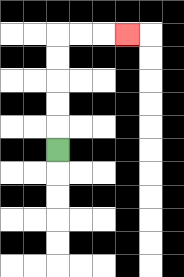{'start': '[2, 6]', 'end': '[5, 1]', 'path_directions': 'U,U,U,U,U,R,R,R', 'path_coordinates': '[[2, 6], [2, 5], [2, 4], [2, 3], [2, 2], [2, 1], [3, 1], [4, 1], [5, 1]]'}